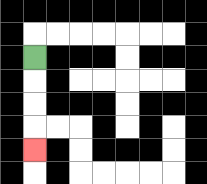{'start': '[1, 2]', 'end': '[1, 6]', 'path_directions': 'D,D,D,D', 'path_coordinates': '[[1, 2], [1, 3], [1, 4], [1, 5], [1, 6]]'}